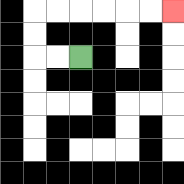{'start': '[3, 2]', 'end': '[7, 0]', 'path_directions': 'L,L,U,U,R,R,R,R,R,R', 'path_coordinates': '[[3, 2], [2, 2], [1, 2], [1, 1], [1, 0], [2, 0], [3, 0], [4, 0], [5, 0], [6, 0], [7, 0]]'}